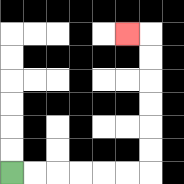{'start': '[0, 7]', 'end': '[5, 1]', 'path_directions': 'R,R,R,R,R,R,U,U,U,U,U,U,L', 'path_coordinates': '[[0, 7], [1, 7], [2, 7], [3, 7], [4, 7], [5, 7], [6, 7], [6, 6], [6, 5], [6, 4], [6, 3], [6, 2], [6, 1], [5, 1]]'}